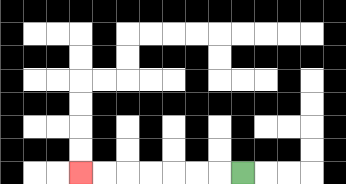{'start': '[10, 7]', 'end': '[3, 7]', 'path_directions': 'L,L,L,L,L,L,L', 'path_coordinates': '[[10, 7], [9, 7], [8, 7], [7, 7], [6, 7], [5, 7], [4, 7], [3, 7]]'}